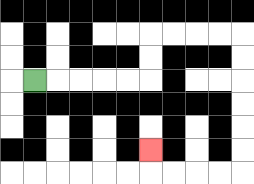{'start': '[1, 3]', 'end': '[6, 6]', 'path_directions': 'R,R,R,R,R,U,U,R,R,R,R,D,D,D,D,D,D,L,L,L,L,U', 'path_coordinates': '[[1, 3], [2, 3], [3, 3], [4, 3], [5, 3], [6, 3], [6, 2], [6, 1], [7, 1], [8, 1], [9, 1], [10, 1], [10, 2], [10, 3], [10, 4], [10, 5], [10, 6], [10, 7], [9, 7], [8, 7], [7, 7], [6, 7], [6, 6]]'}